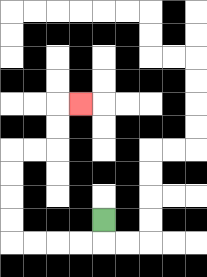{'start': '[4, 9]', 'end': '[3, 4]', 'path_directions': 'D,L,L,L,L,U,U,U,U,R,R,U,U,R', 'path_coordinates': '[[4, 9], [4, 10], [3, 10], [2, 10], [1, 10], [0, 10], [0, 9], [0, 8], [0, 7], [0, 6], [1, 6], [2, 6], [2, 5], [2, 4], [3, 4]]'}